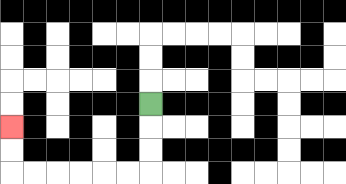{'start': '[6, 4]', 'end': '[0, 5]', 'path_directions': 'D,D,D,L,L,L,L,L,L,U,U', 'path_coordinates': '[[6, 4], [6, 5], [6, 6], [6, 7], [5, 7], [4, 7], [3, 7], [2, 7], [1, 7], [0, 7], [0, 6], [0, 5]]'}